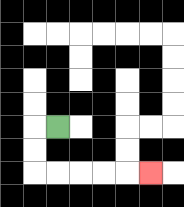{'start': '[2, 5]', 'end': '[6, 7]', 'path_directions': 'L,D,D,R,R,R,R,R', 'path_coordinates': '[[2, 5], [1, 5], [1, 6], [1, 7], [2, 7], [3, 7], [4, 7], [5, 7], [6, 7]]'}